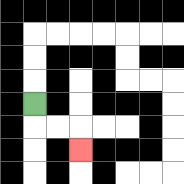{'start': '[1, 4]', 'end': '[3, 6]', 'path_directions': 'D,R,R,D', 'path_coordinates': '[[1, 4], [1, 5], [2, 5], [3, 5], [3, 6]]'}